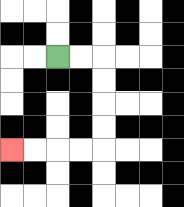{'start': '[2, 2]', 'end': '[0, 6]', 'path_directions': 'R,R,D,D,D,D,L,L,L,L', 'path_coordinates': '[[2, 2], [3, 2], [4, 2], [4, 3], [4, 4], [4, 5], [4, 6], [3, 6], [2, 6], [1, 6], [0, 6]]'}